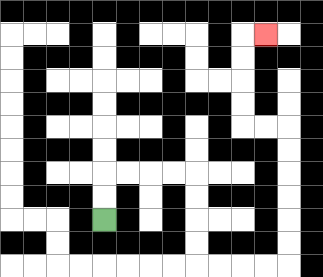{'start': '[4, 9]', 'end': '[11, 1]', 'path_directions': 'U,U,R,R,R,R,D,D,D,D,R,R,R,R,U,U,U,U,U,U,L,L,U,U,U,U,R', 'path_coordinates': '[[4, 9], [4, 8], [4, 7], [5, 7], [6, 7], [7, 7], [8, 7], [8, 8], [8, 9], [8, 10], [8, 11], [9, 11], [10, 11], [11, 11], [12, 11], [12, 10], [12, 9], [12, 8], [12, 7], [12, 6], [12, 5], [11, 5], [10, 5], [10, 4], [10, 3], [10, 2], [10, 1], [11, 1]]'}